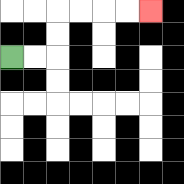{'start': '[0, 2]', 'end': '[6, 0]', 'path_directions': 'R,R,U,U,R,R,R,R', 'path_coordinates': '[[0, 2], [1, 2], [2, 2], [2, 1], [2, 0], [3, 0], [4, 0], [5, 0], [6, 0]]'}